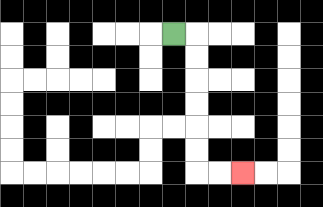{'start': '[7, 1]', 'end': '[10, 7]', 'path_directions': 'R,D,D,D,D,D,D,R,R', 'path_coordinates': '[[7, 1], [8, 1], [8, 2], [8, 3], [8, 4], [8, 5], [8, 6], [8, 7], [9, 7], [10, 7]]'}